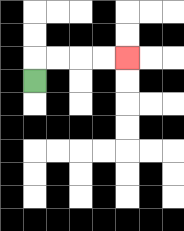{'start': '[1, 3]', 'end': '[5, 2]', 'path_directions': 'U,R,R,R,R', 'path_coordinates': '[[1, 3], [1, 2], [2, 2], [3, 2], [4, 2], [5, 2]]'}